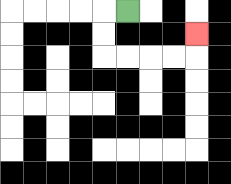{'start': '[5, 0]', 'end': '[8, 1]', 'path_directions': 'L,D,D,R,R,R,R,U', 'path_coordinates': '[[5, 0], [4, 0], [4, 1], [4, 2], [5, 2], [6, 2], [7, 2], [8, 2], [8, 1]]'}